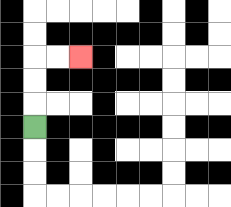{'start': '[1, 5]', 'end': '[3, 2]', 'path_directions': 'U,U,U,R,R', 'path_coordinates': '[[1, 5], [1, 4], [1, 3], [1, 2], [2, 2], [3, 2]]'}